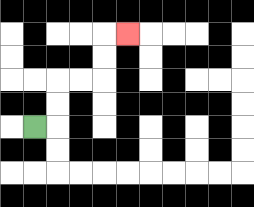{'start': '[1, 5]', 'end': '[5, 1]', 'path_directions': 'R,U,U,R,R,U,U,R', 'path_coordinates': '[[1, 5], [2, 5], [2, 4], [2, 3], [3, 3], [4, 3], [4, 2], [4, 1], [5, 1]]'}